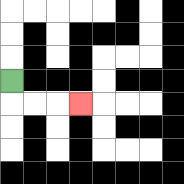{'start': '[0, 3]', 'end': '[3, 4]', 'path_directions': 'D,R,R,R', 'path_coordinates': '[[0, 3], [0, 4], [1, 4], [2, 4], [3, 4]]'}